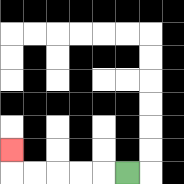{'start': '[5, 7]', 'end': '[0, 6]', 'path_directions': 'L,L,L,L,L,U', 'path_coordinates': '[[5, 7], [4, 7], [3, 7], [2, 7], [1, 7], [0, 7], [0, 6]]'}